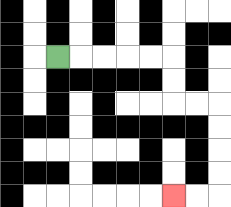{'start': '[2, 2]', 'end': '[7, 8]', 'path_directions': 'R,R,R,R,R,D,D,R,R,D,D,D,D,L,L', 'path_coordinates': '[[2, 2], [3, 2], [4, 2], [5, 2], [6, 2], [7, 2], [7, 3], [7, 4], [8, 4], [9, 4], [9, 5], [9, 6], [9, 7], [9, 8], [8, 8], [7, 8]]'}